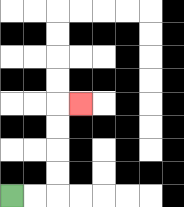{'start': '[0, 8]', 'end': '[3, 4]', 'path_directions': 'R,R,U,U,U,U,R', 'path_coordinates': '[[0, 8], [1, 8], [2, 8], [2, 7], [2, 6], [2, 5], [2, 4], [3, 4]]'}